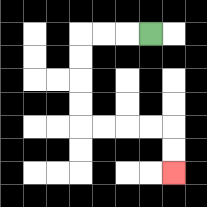{'start': '[6, 1]', 'end': '[7, 7]', 'path_directions': 'L,L,L,D,D,D,D,R,R,R,R,D,D', 'path_coordinates': '[[6, 1], [5, 1], [4, 1], [3, 1], [3, 2], [3, 3], [3, 4], [3, 5], [4, 5], [5, 5], [6, 5], [7, 5], [7, 6], [7, 7]]'}